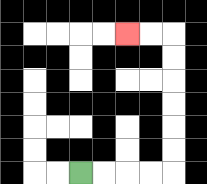{'start': '[3, 7]', 'end': '[5, 1]', 'path_directions': 'R,R,R,R,U,U,U,U,U,U,L,L', 'path_coordinates': '[[3, 7], [4, 7], [5, 7], [6, 7], [7, 7], [7, 6], [7, 5], [7, 4], [7, 3], [7, 2], [7, 1], [6, 1], [5, 1]]'}